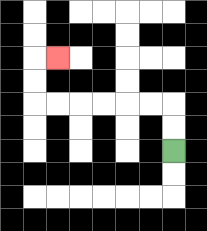{'start': '[7, 6]', 'end': '[2, 2]', 'path_directions': 'U,U,L,L,L,L,L,L,U,U,R', 'path_coordinates': '[[7, 6], [7, 5], [7, 4], [6, 4], [5, 4], [4, 4], [3, 4], [2, 4], [1, 4], [1, 3], [1, 2], [2, 2]]'}